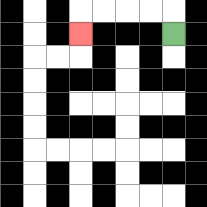{'start': '[7, 1]', 'end': '[3, 1]', 'path_directions': 'U,L,L,L,L,D', 'path_coordinates': '[[7, 1], [7, 0], [6, 0], [5, 0], [4, 0], [3, 0], [3, 1]]'}